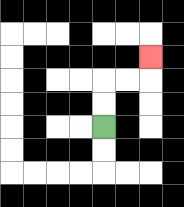{'start': '[4, 5]', 'end': '[6, 2]', 'path_directions': 'U,U,R,R,U', 'path_coordinates': '[[4, 5], [4, 4], [4, 3], [5, 3], [6, 3], [6, 2]]'}